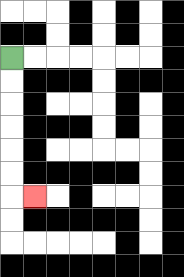{'start': '[0, 2]', 'end': '[1, 8]', 'path_directions': 'D,D,D,D,D,D,R', 'path_coordinates': '[[0, 2], [0, 3], [0, 4], [0, 5], [0, 6], [0, 7], [0, 8], [1, 8]]'}